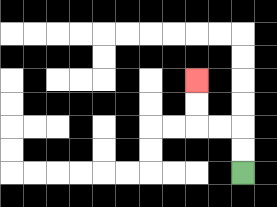{'start': '[10, 7]', 'end': '[8, 3]', 'path_directions': 'U,U,L,L,U,U', 'path_coordinates': '[[10, 7], [10, 6], [10, 5], [9, 5], [8, 5], [8, 4], [8, 3]]'}